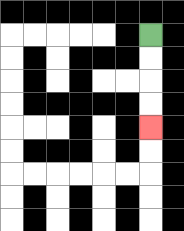{'start': '[6, 1]', 'end': '[6, 5]', 'path_directions': 'D,D,D,D', 'path_coordinates': '[[6, 1], [6, 2], [6, 3], [6, 4], [6, 5]]'}